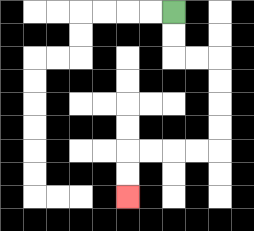{'start': '[7, 0]', 'end': '[5, 8]', 'path_directions': 'D,D,R,R,D,D,D,D,L,L,L,L,D,D', 'path_coordinates': '[[7, 0], [7, 1], [7, 2], [8, 2], [9, 2], [9, 3], [9, 4], [9, 5], [9, 6], [8, 6], [7, 6], [6, 6], [5, 6], [5, 7], [5, 8]]'}